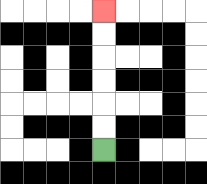{'start': '[4, 6]', 'end': '[4, 0]', 'path_directions': 'U,U,U,U,U,U', 'path_coordinates': '[[4, 6], [4, 5], [4, 4], [4, 3], [4, 2], [4, 1], [4, 0]]'}